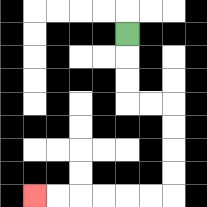{'start': '[5, 1]', 'end': '[1, 8]', 'path_directions': 'D,D,D,R,R,D,D,D,D,L,L,L,L,L,L', 'path_coordinates': '[[5, 1], [5, 2], [5, 3], [5, 4], [6, 4], [7, 4], [7, 5], [7, 6], [7, 7], [7, 8], [6, 8], [5, 8], [4, 8], [3, 8], [2, 8], [1, 8]]'}